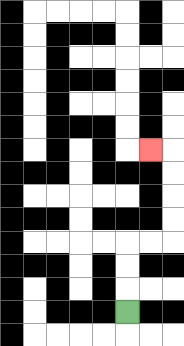{'start': '[5, 13]', 'end': '[6, 6]', 'path_directions': 'U,U,U,R,R,U,U,U,U,L', 'path_coordinates': '[[5, 13], [5, 12], [5, 11], [5, 10], [6, 10], [7, 10], [7, 9], [7, 8], [7, 7], [7, 6], [6, 6]]'}